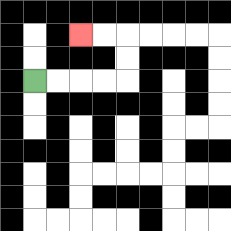{'start': '[1, 3]', 'end': '[3, 1]', 'path_directions': 'R,R,R,R,U,U,L,L', 'path_coordinates': '[[1, 3], [2, 3], [3, 3], [4, 3], [5, 3], [5, 2], [5, 1], [4, 1], [3, 1]]'}